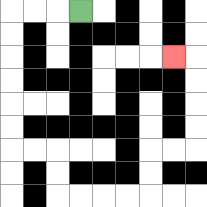{'start': '[3, 0]', 'end': '[7, 2]', 'path_directions': 'L,L,L,D,D,D,D,D,D,R,R,D,D,R,R,R,R,U,U,R,R,U,U,U,U,L', 'path_coordinates': '[[3, 0], [2, 0], [1, 0], [0, 0], [0, 1], [0, 2], [0, 3], [0, 4], [0, 5], [0, 6], [1, 6], [2, 6], [2, 7], [2, 8], [3, 8], [4, 8], [5, 8], [6, 8], [6, 7], [6, 6], [7, 6], [8, 6], [8, 5], [8, 4], [8, 3], [8, 2], [7, 2]]'}